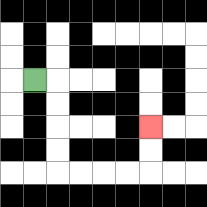{'start': '[1, 3]', 'end': '[6, 5]', 'path_directions': 'R,D,D,D,D,R,R,R,R,U,U', 'path_coordinates': '[[1, 3], [2, 3], [2, 4], [2, 5], [2, 6], [2, 7], [3, 7], [4, 7], [5, 7], [6, 7], [6, 6], [6, 5]]'}